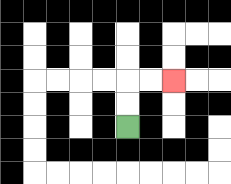{'start': '[5, 5]', 'end': '[7, 3]', 'path_directions': 'U,U,R,R', 'path_coordinates': '[[5, 5], [5, 4], [5, 3], [6, 3], [7, 3]]'}